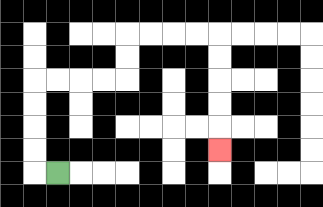{'start': '[2, 7]', 'end': '[9, 6]', 'path_directions': 'L,U,U,U,U,R,R,R,R,U,U,R,R,R,R,D,D,D,D,D', 'path_coordinates': '[[2, 7], [1, 7], [1, 6], [1, 5], [1, 4], [1, 3], [2, 3], [3, 3], [4, 3], [5, 3], [5, 2], [5, 1], [6, 1], [7, 1], [8, 1], [9, 1], [9, 2], [9, 3], [9, 4], [9, 5], [9, 6]]'}